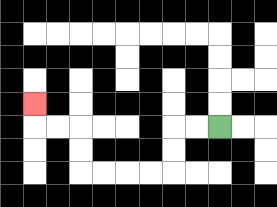{'start': '[9, 5]', 'end': '[1, 4]', 'path_directions': 'L,L,D,D,L,L,L,L,U,U,L,L,U', 'path_coordinates': '[[9, 5], [8, 5], [7, 5], [7, 6], [7, 7], [6, 7], [5, 7], [4, 7], [3, 7], [3, 6], [3, 5], [2, 5], [1, 5], [1, 4]]'}